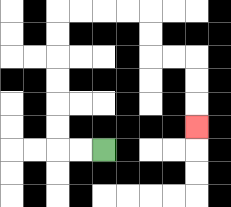{'start': '[4, 6]', 'end': '[8, 5]', 'path_directions': 'L,L,U,U,U,U,U,U,R,R,R,R,D,D,R,R,D,D,D', 'path_coordinates': '[[4, 6], [3, 6], [2, 6], [2, 5], [2, 4], [2, 3], [2, 2], [2, 1], [2, 0], [3, 0], [4, 0], [5, 0], [6, 0], [6, 1], [6, 2], [7, 2], [8, 2], [8, 3], [8, 4], [8, 5]]'}